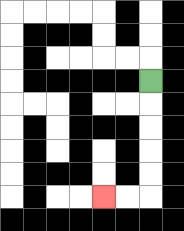{'start': '[6, 3]', 'end': '[4, 8]', 'path_directions': 'D,D,D,D,D,L,L', 'path_coordinates': '[[6, 3], [6, 4], [6, 5], [6, 6], [6, 7], [6, 8], [5, 8], [4, 8]]'}